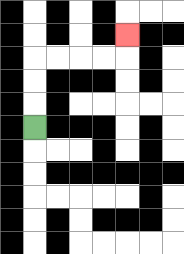{'start': '[1, 5]', 'end': '[5, 1]', 'path_directions': 'U,U,U,R,R,R,R,U', 'path_coordinates': '[[1, 5], [1, 4], [1, 3], [1, 2], [2, 2], [3, 2], [4, 2], [5, 2], [5, 1]]'}